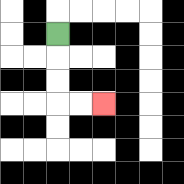{'start': '[2, 1]', 'end': '[4, 4]', 'path_directions': 'D,D,D,R,R', 'path_coordinates': '[[2, 1], [2, 2], [2, 3], [2, 4], [3, 4], [4, 4]]'}